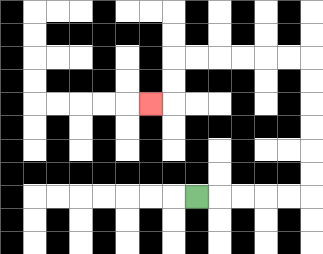{'start': '[8, 8]', 'end': '[6, 4]', 'path_directions': 'R,R,R,R,R,U,U,U,U,U,U,L,L,L,L,L,L,D,D,L', 'path_coordinates': '[[8, 8], [9, 8], [10, 8], [11, 8], [12, 8], [13, 8], [13, 7], [13, 6], [13, 5], [13, 4], [13, 3], [13, 2], [12, 2], [11, 2], [10, 2], [9, 2], [8, 2], [7, 2], [7, 3], [7, 4], [6, 4]]'}